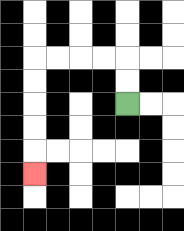{'start': '[5, 4]', 'end': '[1, 7]', 'path_directions': 'U,U,L,L,L,L,D,D,D,D,D', 'path_coordinates': '[[5, 4], [5, 3], [5, 2], [4, 2], [3, 2], [2, 2], [1, 2], [1, 3], [1, 4], [1, 5], [1, 6], [1, 7]]'}